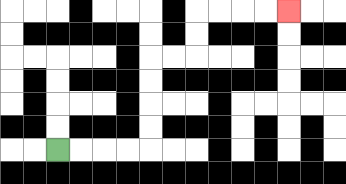{'start': '[2, 6]', 'end': '[12, 0]', 'path_directions': 'R,R,R,R,U,U,U,U,R,R,U,U,R,R,R,R', 'path_coordinates': '[[2, 6], [3, 6], [4, 6], [5, 6], [6, 6], [6, 5], [6, 4], [6, 3], [6, 2], [7, 2], [8, 2], [8, 1], [8, 0], [9, 0], [10, 0], [11, 0], [12, 0]]'}